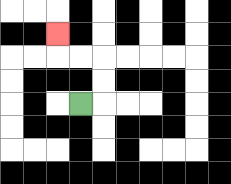{'start': '[3, 4]', 'end': '[2, 1]', 'path_directions': 'R,U,U,L,L,U', 'path_coordinates': '[[3, 4], [4, 4], [4, 3], [4, 2], [3, 2], [2, 2], [2, 1]]'}